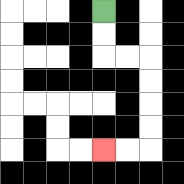{'start': '[4, 0]', 'end': '[4, 6]', 'path_directions': 'D,D,R,R,D,D,D,D,L,L', 'path_coordinates': '[[4, 0], [4, 1], [4, 2], [5, 2], [6, 2], [6, 3], [6, 4], [6, 5], [6, 6], [5, 6], [4, 6]]'}